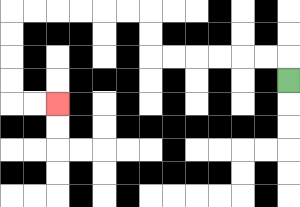{'start': '[12, 3]', 'end': '[2, 4]', 'path_directions': 'U,L,L,L,L,L,L,U,U,L,L,L,L,L,L,D,D,D,D,R,R', 'path_coordinates': '[[12, 3], [12, 2], [11, 2], [10, 2], [9, 2], [8, 2], [7, 2], [6, 2], [6, 1], [6, 0], [5, 0], [4, 0], [3, 0], [2, 0], [1, 0], [0, 0], [0, 1], [0, 2], [0, 3], [0, 4], [1, 4], [2, 4]]'}